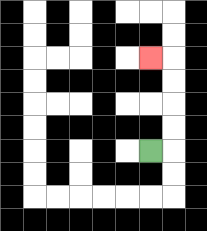{'start': '[6, 6]', 'end': '[6, 2]', 'path_directions': 'R,U,U,U,U,L', 'path_coordinates': '[[6, 6], [7, 6], [7, 5], [7, 4], [7, 3], [7, 2], [6, 2]]'}